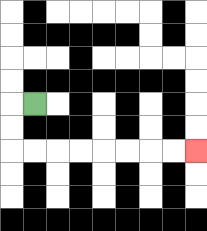{'start': '[1, 4]', 'end': '[8, 6]', 'path_directions': 'L,D,D,R,R,R,R,R,R,R,R', 'path_coordinates': '[[1, 4], [0, 4], [0, 5], [0, 6], [1, 6], [2, 6], [3, 6], [4, 6], [5, 6], [6, 6], [7, 6], [8, 6]]'}